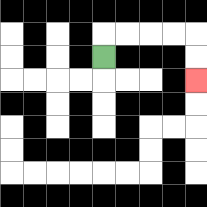{'start': '[4, 2]', 'end': '[8, 3]', 'path_directions': 'U,R,R,R,R,D,D', 'path_coordinates': '[[4, 2], [4, 1], [5, 1], [6, 1], [7, 1], [8, 1], [8, 2], [8, 3]]'}